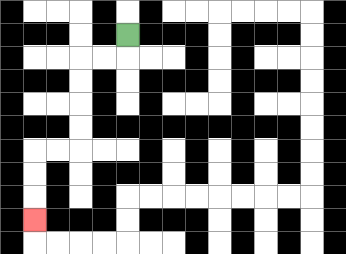{'start': '[5, 1]', 'end': '[1, 9]', 'path_directions': 'D,L,L,D,D,D,D,L,L,D,D,D', 'path_coordinates': '[[5, 1], [5, 2], [4, 2], [3, 2], [3, 3], [3, 4], [3, 5], [3, 6], [2, 6], [1, 6], [1, 7], [1, 8], [1, 9]]'}